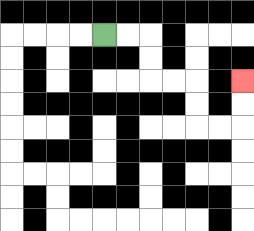{'start': '[4, 1]', 'end': '[10, 3]', 'path_directions': 'R,R,D,D,R,R,D,D,R,R,U,U', 'path_coordinates': '[[4, 1], [5, 1], [6, 1], [6, 2], [6, 3], [7, 3], [8, 3], [8, 4], [8, 5], [9, 5], [10, 5], [10, 4], [10, 3]]'}